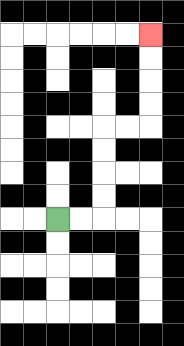{'start': '[2, 9]', 'end': '[6, 1]', 'path_directions': 'R,R,U,U,U,U,R,R,U,U,U,U', 'path_coordinates': '[[2, 9], [3, 9], [4, 9], [4, 8], [4, 7], [4, 6], [4, 5], [5, 5], [6, 5], [6, 4], [6, 3], [6, 2], [6, 1]]'}